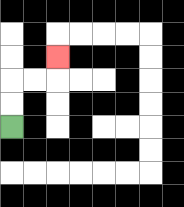{'start': '[0, 5]', 'end': '[2, 2]', 'path_directions': 'U,U,R,R,U', 'path_coordinates': '[[0, 5], [0, 4], [0, 3], [1, 3], [2, 3], [2, 2]]'}